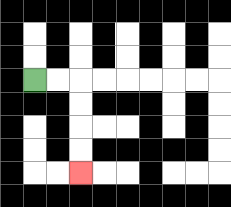{'start': '[1, 3]', 'end': '[3, 7]', 'path_directions': 'R,R,D,D,D,D', 'path_coordinates': '[[1, 3], [2, 3], [3, 3], [3, 4], [3, 5], [3, 6], [3, 7]]'}